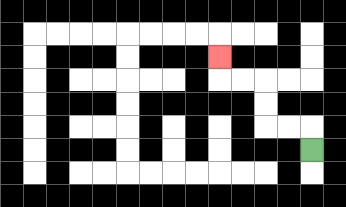{'start': '[13, 6]', 'end': '[9, 2]', 'path_directions': 'U,L,L,U,U,L,L,U', 'path_coordinates': '[[13, 6], [13, 5], [12, 5], [11, 5], [11, 4], [11, 3], [10, 3], [9, 3], [9, 2]]'}